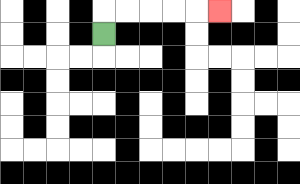{'start': '[4, 1]', 'end': '[9, 0]', 'path_directions': 'U,R,R,R,R,R', 'path_coordinates': '[[4, 1], [4, 0], [5, 0], [6, 0], [7, 0], [8, 0], [9, 0]]'}